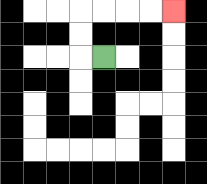{'start': '[4, 2]', 'end': '[7, 0]', 'path_directions': 'L,U,U,R,R,R,R', 'path_coordinates': '[[4, 2], [3, 2], [3, 1], [3, 0], [4, 0], [5, 0], [6, 0], [7, 0]]'}